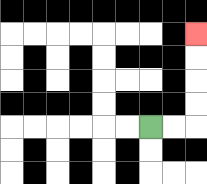{'start': '[6, 5]', 'end': '[8, 1]', 'path_directions': 'R,R,U,U,U,U', 'path_coordinates': '[[6, 5], [7, 5], [8, 5], [8, 4], [8, 3], [8, 2], [8, 1]]'}